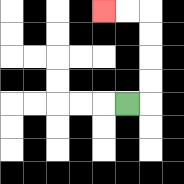{'start': '[5, 4]', 'end': '[4, 0]', 'path_directions': 'R,U,U,U,U,L,L', 'path_coordinates': '[[5, 4], [6, 4], [6, 3], [6, 2], [6, 1], [6, 0], [5, 0], [4, 0]]'}